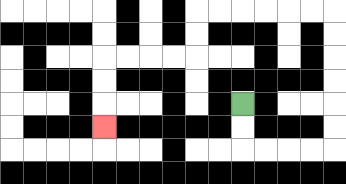{'start': '[10, 4]', 'end': '[4, 5]', 'path_directions': 'D,D,R,R,R,R,U,U,U,U,U,U,L,L,L,L,L,L,D,D,L,L,L,L,D,D,D', 'path_coordinates': '[[10, 4], [10, 5], [10, 6], [11, 6], [12, 6], [13, 6], [14, 6], [14, 5], [14, 4], [14, 3], [14, 2], [14, 1], [14, 0], [13, 0], [12, 0], [11, 0], [10, 0], [9, 0], [8, 0], [8, 1], [8, 2], [7, 2], [6, 2], [5, 2], [4, 2], [4, 3], [4, 4], [4, 5]]'}